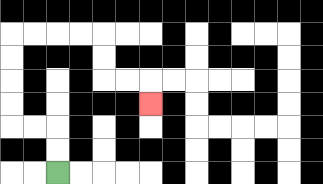{'start': '[2, 7]', 'end': '[6, 4]', 'path_directions': 'U,U,L,L,U,U,U,U,R,R,R,R,D,D,R,R,D', 'path_coordinates': '[[2, 7], [2, 6], [2, 5], [1, 5], [0, 5], [0, 4], [0, 3], [0, 2], [0, 1], [1, 1], [2, 1], [3, 1], [4, 1], [4, 2], [4, 3], [5, 3], [6, 3], [6, 4]]'}